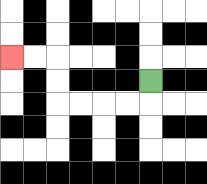{'start': '[6, 3]', 'end': '[0, 2]', 'path_directions': 'D,L,L,L,L,U,U,L,L', 'path_coordinates': '[[6, 3], [6, 4], [5, 4], [4, 4], [3, 4], [2, 4], [2, 3], [2, 2], [1, 2], [0, 2]]'}